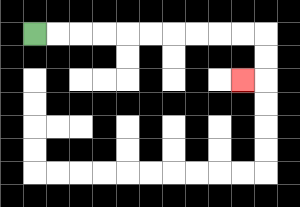{'start': '[1, 1]', 'end': '[10, 3]', 'path_directions': 'R,R,R,R,R,R,R,R,R,R,D,D,L', 'path_coordinates': '[[1, 1], [2, 1], [3, 1], [4, 1], [5, 1], [6, 1], [7, 1], [8, 1], [9, 1], [10, 1], [11, 1], [11, 2], [11, 3], [10, 3]]'}